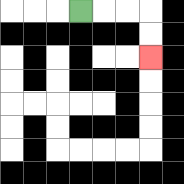{'start': '[3, 0]', 'end': '[6, 2]', 'path_directions': 'R,R,R,D,D', 'path_coordinates': '[[3, 0], [4, 0], [5, 0], [6, 0], [6, 1], [6, 2]]'}